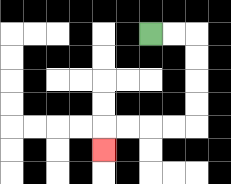{'start': '[6, 1]', 'end': '[4, 6]', 'path_directions': 'R,R,D,D,D,D,L,L,L,L,D', 'path_coordinates': '[[6, 1], [7, 1], [8, 1], [8, 2], [8, 3], [8, 4], [8, 5], [7, 5], [6, 5], [5, 5], [4, 5], [4, 6]]'}